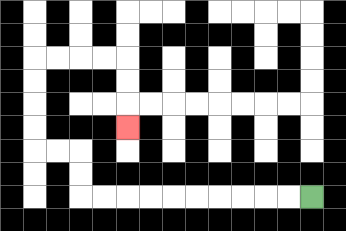{'start': '[13, 8]', 'end': '[5, 5]', 'path_directions': 'L,L,L,L,L,L,L,L,L,L,U,U,L,L,U,U,U,U,R,R,R,R,D,D,D', 'path_coordinates': '[[13, 8], [12, 8], [11, 8], [10, 8], [9, 8], [8, 8], [7, 8], [6, 8], [5, 8], [4, 8], [3, 8], [3, 7], [3, 6], [2, 6], [1, 6], [1, 5], [1, 4], [1, 3], [1, 2], [2, 2], [3, 2], [4, 2], [5, 2], [5, 3], [5, 4], [5, 5]]'}